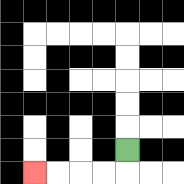{'start': '[5, 6]', 'end': '[1, 7]', 'path_directions': 'D,L,L,L,L', 'path_coordinates': '[[5, 6], [5, 7], [4, 7], [3, 7], [2, 7], [1, 7]]'}